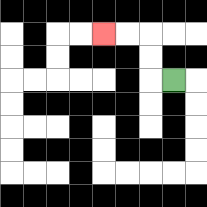{'start': '[7, 3]', 'end': '[4, 1]', 'path_directions': 'L,U,U,L,L', 'path_coordinates': '[[7, 3], [6, 3], [6, 2], [6, 1], [5, 1], [4, 1]]'}